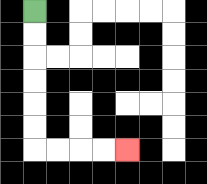{'start': '[1, 0]', 'end': '[5, 6]', 'path_directions': 'D,D,D,D,D,D,R,R,R,R', 'path_coordinates': '[[1, 0], [1, 1], [1, 2], [1, 3], [1, 4], [1, 5], [1, 6], [2, 6], [3, 6], [4, 6], [5, 6]]'}